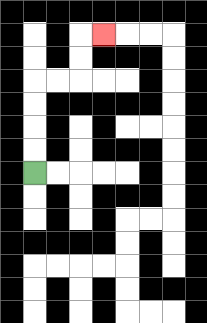{'start': '[1, 7]', 'end': '[4, 1]', 'path_directions': 'U,U,U,U,R,R,U,U,R', 'path_coordinates': '[[1, 7], [1, 6], [1, 5], [1, 4], [1, 3], [2, 3], [3, 3], [3, 2], [3, 1], [4, 1]]'}